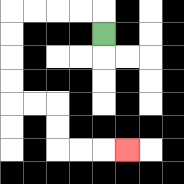{'start': '[4, 1]', 'end': '[5, 6]', 'path_directions': 'U,L,L,L,L,D,D,D,D,R,R,D,D,R,R,R', 'path_coordinates': '[[4, 1], [4, 0], [3, 0], [2, 0], [1, 0], [0, 0], [0, 1], [0, 2], [0, 3], [0, 4], [1, 4], [2, 4], [2, 5], [2, 6], [3, 6], [4, 6], [5, 6]]'}